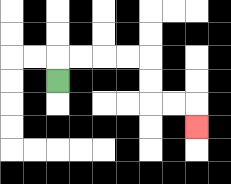{'start': '[2, 3]', 'end': '[8, 5]', 'path_directions': 'U,R,R,R,R,D,D,R,R,D', 'path_coordinates': '[[2, 3], [2, 2], [3, 2], [4, 2], [5, 2], [6, 2], [6, 3], [6, 4], [7, 4], [8, 4], [8, 5]]'}